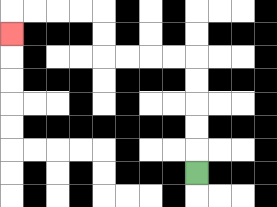{'start': '[8, 7]', 'end': '[0, 1]', 'path_directions': 'U,U,U,U,U,L,L,L,L,U,U,L,L,L,L,D', 'path_coordinates': '[[8, 7], [8, 6], [8, 5], [8, 4], [8, 3], [8, 2], [7, 2], [6, 2], [5, 2], [4, 2], [4, 1], [4, 0], [3, 0], [2, 0], [1, 0], [0, 0], [0, 1]]'}